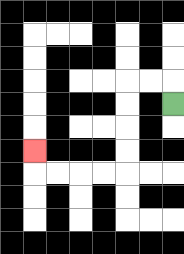{'start': '[7, 4]', 'end': '[1, 6]', 'path_directions': 'U,L,L,D,D,D,D,L,L,L,L,U', 'path_coordinates': '[[7, 4], [7, 3], [6, 3], [5, 3], [5, 4], [5, 5], [5, 6], [5, 7], [4, 7], [3, 7], [2, 7], [1, 7], [1, 6]]'}